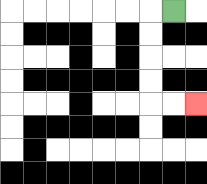{'start': '[7, 0]', 'end': '[8, 4]', 'path_directions': 'L,D,D,D,D,R,R', 'path_coordinates': '[[7, 0], [6, 0], [6, 1], [6, 2], [6, 3], [6, 4], [7, 4], [8, 4]]'}